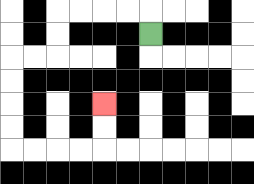{'start': '[6, 1]', 'end': '[4, 4]', 'path_directions': 'U,L,L,L,L,D,D,L,L,D,D,D,D,R,R,R,R,U,U', 'path_coordinates': '[[6, 1], [6, 0], [5, 0], [4, 0], [3, 0], [2, 0], [2, 1], [2, 2], [1, 2], [0, 2], [0, 3], [0, 4], [0, 5], [0, 6], [1, 6], [2, 6], [3, 6], [4, 6], [4, 5], [4, 4]]'}